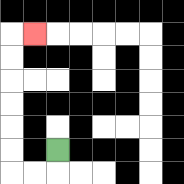{'start': '[2, 6]', 'end': '[1, 1]', 'path_directions': 'D,L,L,U,U,U,U,U,U,R', 'path_coordinates': '[[2, 6], [2, 7], [1, 7], [0, 7], [0, 6], [0, 5], [0, 4], [0, 3], [0, 2], [0, 1], [1, 1]]'}